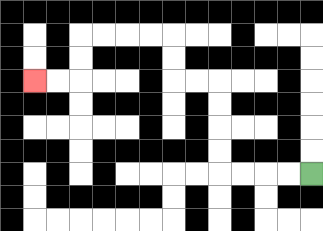{'start': '[13, 7]', 'end': '[1, 3]', 'path_directions': 'L,L,L,L,U,U,U,U,L,L,U,U,L,L,L,L,D,D,L,L', 'path_coordinates': '[[13, 7], [12, 7], [11, 7], [10, 7], [9, 7], [9, 6], [9, 5], [9, 4], [9, 3], [8, 3], [7, 3], [7, 2], [7, 1], [6, 1], [5, 1], [4, 1], [3, 1], [3, 2], [3, 3], [2, 3], [1, 3]]'}